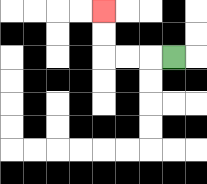{'start': '[7, 2]', 'end': '[4, 0]', 'path_directions': 'L,L,L,U,U', 'path_coordinates': '[[7, 2], [6, 2], [5, 2], [4, 2], [4, 1], [4, 0]]'}